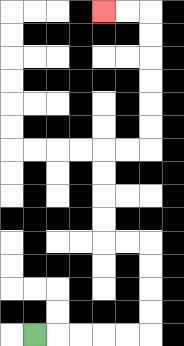{'start': '[1, 14]', 'end': '[4, 0]', 'path_directions': 'R,R,R,R,R,U,U,U,U,L,L,U,U,U,U,R,R,U,U,U,U,U,U,L,L', 'path_coordinates': '[[1, 14], [2, 14], [3, 14], [4, 14], [5, 14], [6, 14], [6, 13], [6, 12], [6, 11], [6, 10], [5, 10], [4, 10], [4, 9], [4, 8], [4, 7], [4, 6], [5, 6], [6, 6], [6, 5], [6, 4], [6, 3], [6, 2], [6, 1], [6, 0], [5, 0], [4, 0]]'}